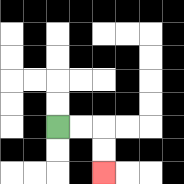{'start': '[2, 5]', 'end': '[4, 7]', 'path_directions': 'R,R,D,D', 'path_coordinates': '[[2, 5], [3, 5], [4, 5], [4, 6], [4, 7]]'}